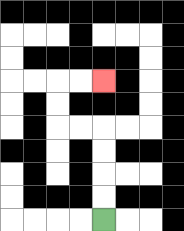{'start': '[4, 9]', 'end': '[4, 3]', 'path_directions': 'U,U,U,U,L,L,U,U,R,R', 'path_coordinates': '[[4, 9], [4, 8], [4, 7], [4, 6], [4, 5], [3, 5], [2, 5], [2, 4], [2, 3], [3, 3], [4, 3]]'}